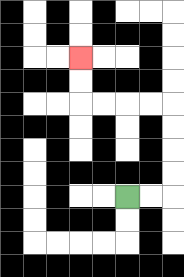{'start': '[5, 8]', 'end': '[3, 2]', 'path_directions': 'R,R,U,U,U,U,L,L,L,L,U,U', 'path_coordinates': '[[5, 8], [6, 8], [7, 8], [7, 7], [7, 6], [7, 5], [7, 4], [6, 4], [5, 4], [4, 4], [3, 4], [3, 3], [3, 2]]'}